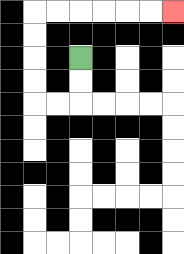{'start': '[3, 2]', 'end': '[7, 0]', 'path_directions': 'D,D,L,L,U,U,U,U,R,R,R,R,R,R', 'path_coordinates': '[[3, 2], [3, 3], [3, 4], [2, 4], [1, 4], [1, 3], [1, 2], [1, 1], [1, 0], [2, 0], [3, 0], [4, 0], [5, 0], [6, 0], [7, 0]]'}